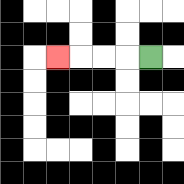{'start': '[6, 2]', 'end': '[2, 2]', 'path_directions': 'L,L,L,L', 'path_coordinates': '[[6, 2], [5, 2], [4, 2], [3, 2], [2, 2]]'}